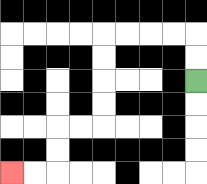{'start': '[8, 3]', 'end': '[0, 7]', 'path_directions': 'U,U,L,L,L,L,D,D,D,D,L,L,D,D,L,L', 'path_coordinates': '[[8, 3], [8, 2], [8, 1], [7, 1], [6, 1], [5, 1], [4, 1], [4, 2], [4, 3], [4, 4], [4, 5], [3, 5], [2, 5], [2, 6], [2, 7], [1, 7], [0, 7]]'}